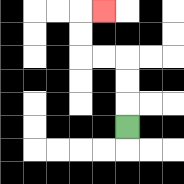{'start': '[5, 5]', 'end': '[4, 0]', 'path_directions': 'U,U,U,L,L,U,U,R', 'path_coordinates': '[[5, 5], [5, 4], [5, 3], [5, 2], [4, 2], [3, 2], [3, 1], [3, 0], [4, 0]]'}